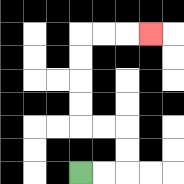{'start': '[3, 7]', 'end': '[6, 1]', 'path_directions': 'R,R,U,U,L,L,U,U,U,U,R,R,R', 'path_coordinates': '[[3, 7], [4, 7], [5, 7], [5, 6], [5, 5], [4, 5], [3, 5], [3, 4], [3, 3], [3, 2], [3, 1], [4, 1], [5, 1], [6, 1]]'}